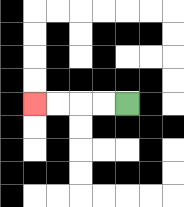{'start': '[5, 4]', 'end': '[1, 4]', 'path_directions': 'L,L,L,L', 'path_coordinates': '[[5, 4], [4, 4], [3, 4], [2, 4], [1, 4]]'}